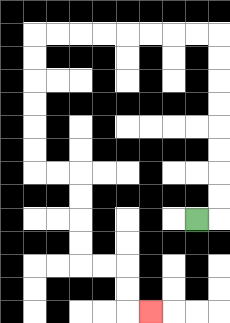{'start': '[8, 9]', 'end': '[6, 13]', 'path_directions': 'R,U,U,U,U,U,U,U,U,L,L,L,L,L,L,L,L,D,D,D,D,D,D,R,R,D,D,D,D,R,R,D,D,R', 'path_coordinates': '[[8, 9], [9, 9], [9, 8], [9, 7], [9, 6], [9, 5], [9, 4], [9, 3], [9, 2], [9, 1], [8, 1], [7, 1], [6, 1], [5, 1], [4, 1], [3, 1], [2, 1], [1, 1], [1, 2], [1, 3], [1, 4], [1, 5], [1, 6], [1, 7], [2, 7], [3, 7], [3, 8], [3, 9], [3, 10], [3, 11], [4, 11], [5, 11], [5, 12], [5, 13], [6, 13]]'}